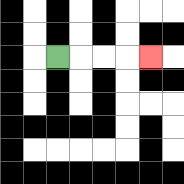{'start': '[2, 2]', 'end': '[6, 2]', 'path_directions': 'R,R,R,R', 'path_coordinates': '[[2, 2], [3, 2], [4, 2], [5, 2], [6, 2]]'}